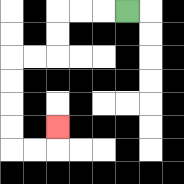{'start': '[5, 0]', 'end': '[2, 5]', 'path_directions': 'L,L,L,D,D,L,L,D,D,D,D,R,R,U', 'path_coordinates': '[[5, 0], [4, 0], [3, 0], [2, 0], [2, 1], [2, 2], [1, 2], [0, 2], [0, 3], [0, 4], [0, 5], [0, 6], [1, 6], [2, 6], [2, 5]]'}